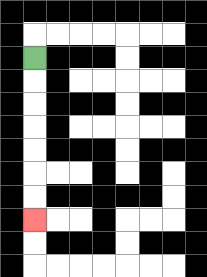{'start': '[1, 2]', 'end': '[1, 9]', 'path_directions': 'D,D,D,D,D,D,D', 'path_coordinates': '[[1, 2], [1, 3], [1, 4], [1, 5], [1, 6], [1, 7], [1, 8], [1, 9]]'}